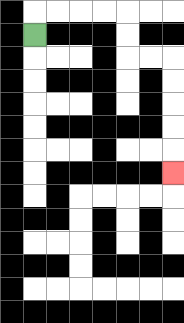{'start': '[1, 1]', 'end': '[7, 7]', 'path_directions': 'U,R,R,R,R,D,D,R,R,D,D,D,D,D', 'path_coordinates': '[[1, 1], [1, 0], [2, 0], [3, 0], [4, 0], [5, 0], [5, 1], [5, 2], [6, 2], [7, 2], [7, 3], [7, 4], [7, 5], [7, 6], [7, 7]]'}